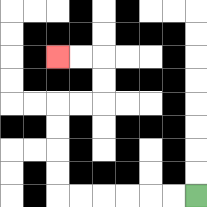{'start': '[8, 8]', 'end': '[2, 2]', 'path_directions': 'L,L,L,L,L,L,U,U,U,U,R,R,U,U,L,L', 'path_coordinates': '[[8, 8], [7, 8], [6, 8], [5, 8], [4, 8], [3, 8], [2, 8], [2, 7], [2, 6], [2, 5], [2, 4], [3, 4], [4, 4], [4, 3], [4, 2], [3, 2], [2, 2]]'}